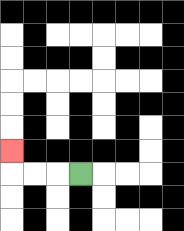{'start': '[3, 7]', 'end': '[0, 6]', 'path_directions': 'L,L,L,U', 'path_coordinates': '[[3, 7], [2, 7], [1, 7], [0, 7], [0, 6]]'}